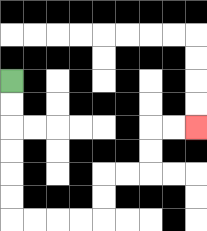{'start': '[0, 3]', 'end': '[8, 5]', 'path_directions': 'D,D,D,D,D,D,R,R,R,R,U,U,R,R,U,U,R,R', 'path_coordinates': '[[0, 3], [0, 4], [0, 5], [0, 6], [0, 7], [0, 8], [0, 9], [1, 9], [2, 9], [3, 9], [4, 9], [4, 8], [4, 7], [5, 7], [6, 7], [6, 6], [6, 5], [7, 5], [8, 5]]'}